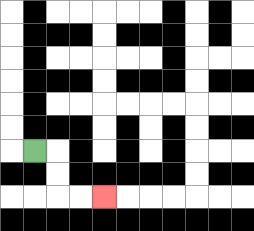{'start': '[1, 6]', 'end': '[4, 8]', 'path_directions': 'R,D,D,R,R', 'path_coordinates': '[[1, 6], [2, 6], [2, 7], [2, 8], [3, 8], [4, 8]]'}